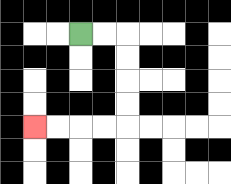{'start': '[3, 1]', 'end': '[1, 5]', 'path_directions': 'R,R,D,D,D,D,L,L,L,L', 'path_coordinates': '[[3, 1], [4, 1], [5, 1], [5, 2], [5, 3], [5, 4], [5, 5], [4, 5], [3, 5], [2, 5], [1, 5]]'}